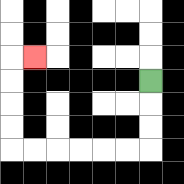{'start': '[6, 3]', 'end': '[1, 2]', 'path_directions': 'D,D,D,L,L,L,L,L,L,U,U,U,U,R', 'path_coordinates': '[[6, 3], [6, 4], [6, 5], [6, 6], [5, 6], [4, 6], [3, 6], [2, 6], [1, 6], [0, 6], [0, 5], [0, 4], [0, 3], [0, 2], [1, 2]]'}